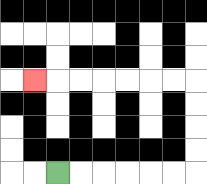{'start': '[2, 7]', 'end': '[1, 3]', 'path_directions': 'R,R,R,R,R,R,U,U,U,U,L,L,L,L,L,L,L', 'path_coordinates': '[[2, 7], [3, 7], [4, 7], [5, 7], [6, 7], [7, 7], [8, 7], [8, 6], [8, 5], [8, 4], [8, 3], [7, 3], [6, 3], [5, 3], [4, 3], [3, 3], [2, 3], [1, 3]]'}